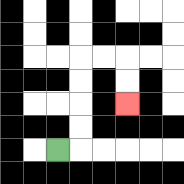{'start': '[2, 6]', 'end': '[5, 4]', 'path_directions': 'R,U,U,U,U,R,R,D,D', 'path_coordinates': '[[2, 6], [3, 6], [3, 5], [3, 4], [3, 3], [3, 2], [4, 2], [5, 2], [5, 3], [5, 4]]'}